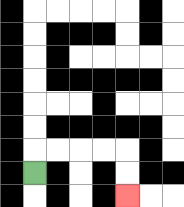{'start': '[1, 7]', 'end': '[5, 8]', 'path_directions': 'U,R,R,R,R,D,D', 'path_coordinates': '[[1, 7], [1, 6], [2, 6], [3, 6], [4, 6], [5, 6], [5, 7], [5, 8]]'}